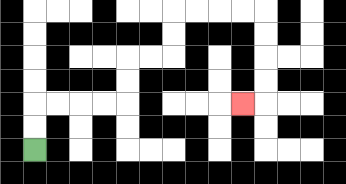{'start': '[1, 6]', 'end': '[10, 4]', 'path_directions': 'U,U,R,R,R,R,U,U,R,R,U,U,R,R,R,R,D,D,D,D,L', 'path_coordinates': '[[1, 6], [1, 5], [1, 4], [2, 4], [3, 4], [4, 4], [5, 4], [5, 3], [5, 2], [6, 2], [7, 2], [7, 1], [7, 0], [8, 0], [9, 0], [10, 0], [11, 0], [11, 1], [11, 2], [11, 3], [11, 4], [10, 4]]'}